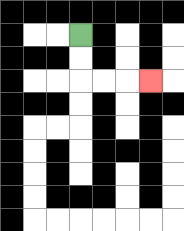{'start': '[3, 1]', 'end': '[6, 3]', 'path_directions': 'D,D,R,R,R', 'path_coordinates': '[[3, 1], [3, 2], [3, 3], [4, 3], [5, 3], [6, 3]]'}